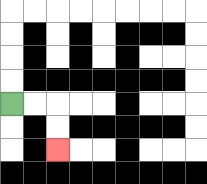{'start': '[0, 4]', 'end': '[2, 6]', 'path_directions': 'R,R,D,D', 'path_coordinates': '[[0, 4], [1, 4], [2, 4], [2, 5], [2, 6]]'}